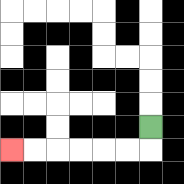{'start': '[6, 5]', 'end': '[0, 6]', 'path_directions': 'D,L,L,L,L,L,L', 'path_coordinates': '[[6, 5], [6, 6], [5, 6], [4, 6], [3, 6], [2, 6], [1, 6], [0, 6]]'}